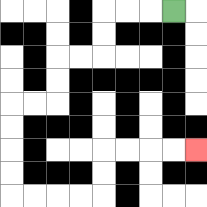{'start': '[7, 0]', 'end': '[8, 6]', 'path_directions': 'L,L,L,D,D,L,L,D,D,L,L,D,D,D,D,R,R,R,R,U,U,R,R,R,R', 'path_coordinates': '[[7, 0], [6, 0], [5, 0], [4, 0], [4, 1], [4, 2], [3, 2], [2, 2], [2, 3], [2, 4], [1, 4], [0, 4], [0, 5], [0, 6], [0, 7], [0, 8], [1, 8], [2, 8], [3, 8], [4, 8], [4, 7], [4, 6], [5, 6], [6, 6], [7, 6], [8, 6]]'}